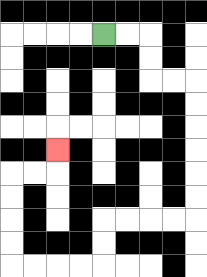{'start': '[4, 1]', 'end': '[2, 6]', 'path_directions': 'R,R,D,D,R,R,D,D,D,D,D,D,L,L,L,L,D,D,L,L,L,L,U,U,U,U,R,R,U', 'path_coordinates': '[[4, 1], [5, 1], [6, 1], [6, 2], [6, 3], [7, 3], [8, 3], [8, 4], [8, 5], [8, 6], [8, 7], [8, 8], [8, 9], [7, 9], [6, 9], [5, 9], [4, 9], [4, 10], [4, 11], [3, 11], [2, 11], [1, 11], [0, 11], [0, 10], [0, 9], [0, 8], [0, 7], [1, 7], [2, 7], [2, 6]]'}